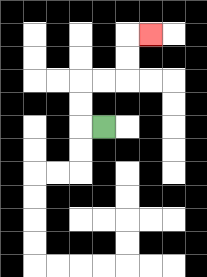{'start': '[4, 5]', 'end': '[6, 1]', 'path_directions': 'L,U,U,R,R,U,U,R', 'path_coordinates': '[[4, 5], [3, 5], [3, 4], [3, 3], [4, 3], [5, 3], [5, 2], [5, 1], [6, 1]]'}